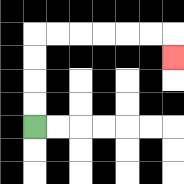{'start': '[1, 5]', 'end': '[7, 2]', 'path_directions': 'U,U,U,U,R,R,R,R,R,R,D', 'path_coordinates': '[[1, 5], [1, 4], [1, 3], [1, 2], [1, 1], [2, 1], [3, 1], [4, 1], [5, 1], [6, 1], [7, 1], [7, 2]]'}